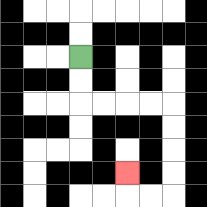{'start': '[3, 2]', 'end': '[5, 7]', 'path_directions': 'D,D,R,R,R,R,D,D,D,D,L,L,U', 'path_coordinates': '[[3, 2], [3, 3], [3, 4], [4, 4], [5, 4], [6, 4], [7, 4], [7, 5], [7, 6], [7, 7], [7, 8], [6, 8], [5, 8], [5, 7]]'}